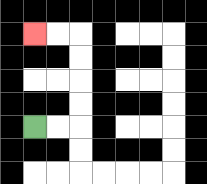{'start': '[1, 5]', 'end': '[1, 1]', 'path_directions': 'R,R,U,U,U,U,L,L', 'path_coordinates': '[[1, 5], [2, 5], [3, 5], [3, 4], [3, 3], [3, 2], [3, 1], [2, 1], [1, 1]]'}